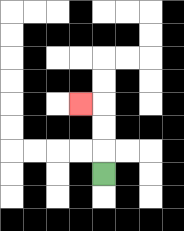{'start': '[4, 7]', 'end': '[3, 4]', 'path_directions': 'U,U,U,L', 'path_coordinates': '[[4, 7], [4, 6], [4, 5], [4, 4], [3, 4]]'}